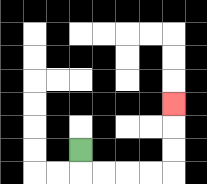{'start': '[3, 6]', 'end': '[7, 4]', 'path_directions': 'D,R,R,R,R,U,U,U', 'path_coordinates': '[[3, 6], [3, 7], [4, 7], [5, 7], [6, 7], [7, 7], [7, 6], [7, 5], [7, 4]]'}